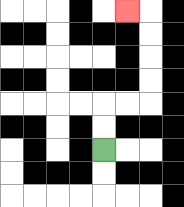{'start': '[4, 6]', 'end': '[5, 0]', 'path_directions': 'U,U,R,R,U,U,U,U,L', 'path_coordinates': '[[4, 6], [4, 5], [4, 4], [5, 4], [6, 4], [6, 3], [6, 2], [6, 1], [6, 0], [5, 0]]'}